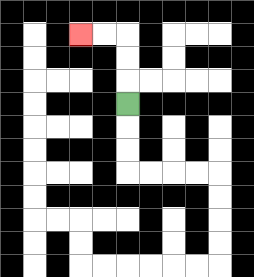{'start': '[5, 4]', 'end': '[3, 1]', 'path_directions': 'U,U,U,L,L', 'path_coordinates': '[[5, 4], [5, 3], [5, 2], [5, 1], [4, 1], [3, 1]]'}